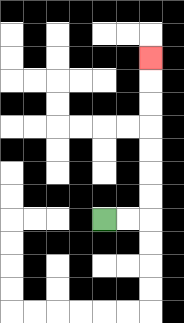{'start': '[4, 9]', 'end': '[6, 2]', 'path_directions': 'R,R,U,U,U,U,U,U,U', 'path_coordinates': '[[4, 9], [5, 9], [6, 9], [6, 8], [6, 7], [6, 6], [6, 5], [6, 4], [6, 3], [6, 2]]'}